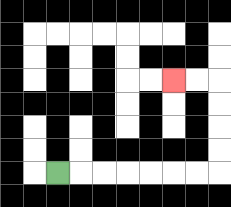{'start': '[2, 7]', 'end': '[7, 3]', 'path_directions': 'R,R,R,R,R,R,R,U,U,U,U,L,L', 'path_coordinates': '[[2, 7], [3, 7], [4, 7], [5, 7], [6, 7], [7, 7], [8, 7], [9, 7], [9, 6], [9, 5], [9, 4], [9, 3], [8, 3], [7, 3]]'}